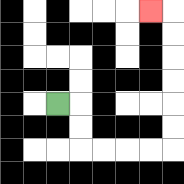{'start': '[2, 4]', 'end': '[6, 0]', 'path_directions': 'R,D,D,R,R,R,R,U,U,U,U,U,U,L', 'path_coordinates': '[[2, 4], [3, 4], [3, 5], [3, 6], [4, 6], [5, 6], [6, 6], [7, 6], [7, 5], [7, 4], [7, 3], [7, 2], [7, 1], [7, 0], [6, 0]]'}